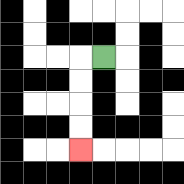{'start': '[4, 2]', 'end': '[3, 6]', 'path_directions': 'L,D,D,D,D', 'path_coordinates': '[[4, 2], [3, 2], [3, 3], [3, 4], [3, 5], [3, 6]]'}